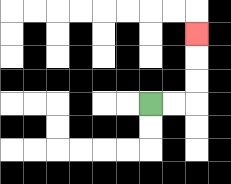{'start': '[6, 4]', 'end': '[8, 1]', 'path_directions': 'R,R,U,U,U', 'path_coordinates': '[[6, 4], [7, 4], [8, 4], [8, 3], [8, 2], [8, 1]]'}